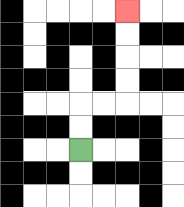{'start': '[3, 6]', 'end': '[5, 0]', 'path_directions': 'U,U,R,R,U,U,U,U', 'path_coordinates': '[[3, 6], [3, 5], [3, 4], [4, 4], [5, 4], [5, 3], [5, 2], [5, 1], [5, 0]]'}